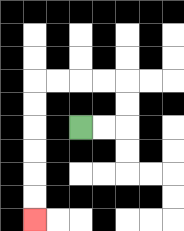{'start': '[3, 5]', 'end': '[1, 9]', 'path_directions': 'R,R,U,U,L,L,L,L,D,D,D,D,D,D', 'path_coordinates': '[[3, 5], [4, 5], [5, 5], [5, 4], [5, 3], [4, 3], [3, 3], [2, 3], [1, 3], [1, 4], [1, 5], [1, 6], [1, 7], [1, 8], [1, 9]]'}